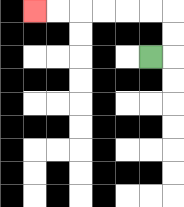{'start': '[6, 2]', 'end': '[1, 0]', 'path_directions': 'R,U,U,L,L,L,L,L,L', 'path_coordinates': '[[6, 2], [7, 2], [7, 1], [7, 0], [6, 0], [5, 0], [4, 0], [3, 0], [2, 0], [1, 0]]'}